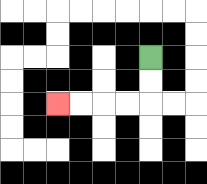{'start': '[6, 2]', 'end': '[2, 4]', 'path_directions': 'D,D,L,L,L,L', 'path_coordinates': '[[6, 2], [6, 3], [6, 4], [5, 4], [4, 4], [3, 4], [2, 4]]'}